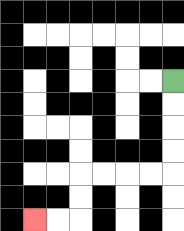{'start': '[7, 3]', 'end': '[1, 9]', 'path_directions': 'D,D,D,D,L,L,L,L,D,D,L,L', 'path_coordinates': '[[7, 3], [7, 4], [7, 5], [7, 6], [7, 7], [6, 7], [5, 7], [4, 7], [3, 7], [3, 8], [3, 9], [2, 9], [1, 9]]'}